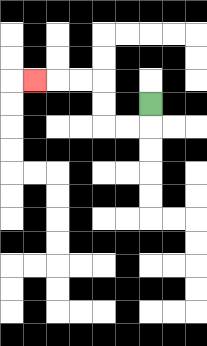{'start': '[6, 4]', 'end': '[1, 3]', 'path_directions': 'D,L,L,U,U,L,L,L', 'path_coordinates': '[[6, 4], [6, 5], [5, 5], [4, 5], [4, 4], [4, 3], [3, 3], [2, 3], [1, 3]]'}